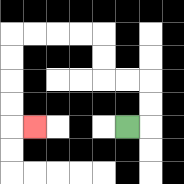{'start': '[5, 5]', 'end': '[1, 5]', 'path_directions': 'R,U,U,L,L,U,U,L,L,L,L,D,D,D,D,R', 'path_coordinates': '[[5, 5], [6, 5], [6, 4], [6, 3], [5, 3], [4, 3], [4, 2], [4, 1], [3, 1], [2, 1], [1, 1], [0, 1], [0, 2], [0, 3], [0, 4], [0, 5], [1, 5]]'}